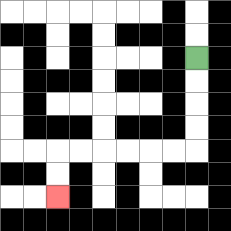{'start': '[8, 2]', 'end': '[2, 8]', 'path_directions': 'D,D,D,D,L,L,L,L,L,L,D,D', 'path_coordinates': '[[8, 2], [8, 3], [8, 4], [8, 5], [8, 6], [7, 6], [6, 6], [5, 6], [4, 6], [3, 6], [2, 6], [2, 7], [2, 8]]'}